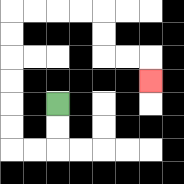{'start': '[2, 4]', 'end': '[6, 3]', 'path_directions': 'D,D,L,L,U,U,U,U,U,U,R,R,R,R,D,D,R,R,D', 'path_coordinates': '[[2, 4], [2, 5], [2, 6], [1, 6], [0, 6], [0, 5], [0, 4], [0, 3], [0, 2], [0, 1], [0, 0], [1, 0], [2, 0], [3, 0], [4, 0], [4, 1], [4, 2], [5, 2], [6, 2], [6, 3]]'}